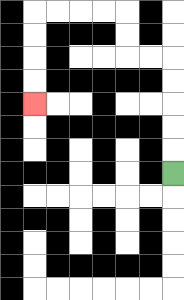{'start': '[7, 7]', 'end': '[1, 4]', 'path_directions': 'U,U,U,U,U,L,L,U,U,L,L,L,L,D,D,D,D', 'path_coordinates': '[[7, 7], [7, 6], [7, 5], [7, 4], [7, 3], [7, 2], [6, 2], [5, 2], [5, 1], [5, 0], [4, 0], [3, 0], [2, 0], [1, 0], [1, 1], [1, 2], [1, 3], [1, 4]]'}